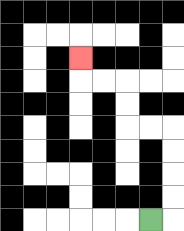{'start': '[6, 9]', 'end': '[3, 2]', 'path_directions': 'R,U,U,U,U,L,L,U,U,L,L,U', 'path_coordinates': '[[6, 9], [7, 9], [7, 8], [7, 7], [7, 6], [7, 5], [6, 5], [5, 5], [5, 4], [5, 3], [4, 3], [3, 3], [3, 2]]'}